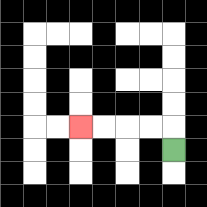{'start': '[7, 6]', 'end': '[3, 5]', 'path_directions': 'U,L,L,L,L', 'path_coordinates': '[[7, 6], [7, 5], [6, 5], [5, 5], [4, 5], [3, 5]]'}